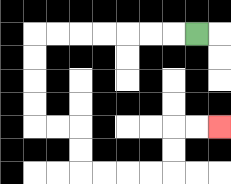{'start': '[8, 1]', 'end': '[9, 5]', 'path_directions': 'L,L,L,L,L,L,L,D,D,D,D,R,R,D,D,R,R,R,R,U,U,R,R', 'path_coordinates': '[[8, 1], [7, 1], [6, 1], [5, 1], [4, 1], [3, 1], [2, 1], [1, 1], [1, 2], [1, 3], [1, 4], [1, 5], [2, 5], [3, 5], [3, 6], [3, 7], [4, 7], [5, 7], [6, 7], [7, 7], [7, 6], [7, 5], [8, 5], [9, 5]]'}